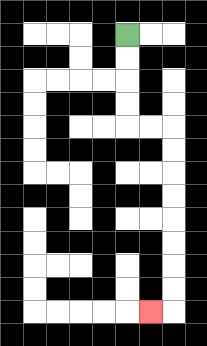{'start': '[5, 1]', 'end': '[6, 13]', 'path_directions': 'D,D,D,D,R,R,D,D,D,D,D,D,D,D,L', 'path_coordinates': '[[5, 1], [5, 2], [5, 3], [5, 4], [5, 5], [6, 5], [7, 5], [7, 6], [7, 7], [7, 8], [7, 9], [7, 10], [7, 11], [7, 12], [7, 13], [6, 13]]'}